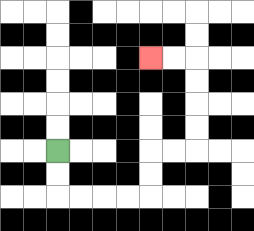{'start': '[2, 6]', 'end': '[6, 2]', 'path_directions': 'D,D,R,R,R,R,U,U,R,R,U,U,U,U,L,L', 'path_coordinates': '[[2, 6], [2, 7], [2, 8], [3, 8], [4, 8], [5, 8], [6, 8], [6, 7], [6, 6], [7, 6], [8, 6], [8, 5], [8, 4], [8, 3], [8, 2], [7, 2], [6, 2]]'}